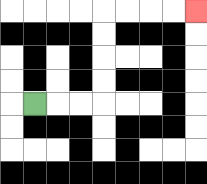{'start': '[1, 4]', 'end': '[8, 0]', 'path_directions': 'R,R,R,U,U,U,U,R,R,R,R', 'path_coordinates': '[[1, 4], [2, 4], [3, 4], [4, 4], [4, 3], [4, 2], [4, 1], [4, 0], [5, 0], [6, 0], [7, 0], [8, 0]]'}